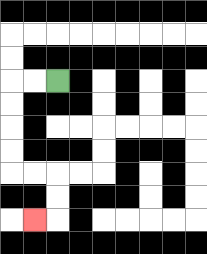{'start': '[2, 3]', 'end': '[1, 9]', 'path_directions': 'L,L,D,D,D,D,R,R,D,D,L', 'path_coordinates': '[[2, 3], [1, 3], [0, 3], [0, 4], [0, 5], [0, 6], [0, 7], [1, 7], [2, 7], [2, 8], [2, 9], [1, 9]]'}